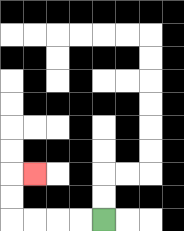{'start': '[4, 9]', 'end': '[1, 7]', 'path_directions': 'L,L,L,L,U,U,R', 'path_coordinates': '[[4, 9], [3, 9], [2, 9], [1, 9], [0, 9], [0, 8], [0, 7], [1, 7]]'}